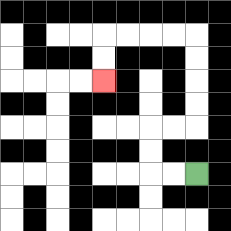{'start': '[8, 7]', 'end': '[4, 3]', 'path_directions': 'L,L,U,U,R,R,U,U,U,U,L,L,L,L,D,D', 'path_coordinates': '[[8, 7], [7, 7], [6, 7], [6, 6], [6, 5], [7, 5], [8, 5], [8, 4], [8, 3], [8, 2], [8, 1], [7, 1], [6, 1], [5, 1], [4, 1], [4, 2], [4, 3]]'}